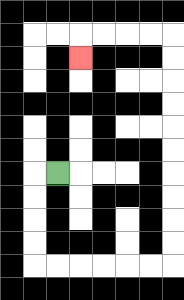{'start': '[2, 7]', 'end': '[3, 2]', 'path_directions': 'L,D,D,D,D,R,R,R,R,R,R,U,U,U,U,U,U,U,U,U,U,L,L,L,L,D', 'path_coordinates': '[[2, 7], [1, 7], [1, 8], [1, 9], [1, 10], [1, 11], [2, 11], [3, 11], [4, 11], [5, 11], [6, 11], [7, 11], [7, 10], [7, 9], [7, 8], [7, 7], [7, 6], [7, 5], [7, 4], [7, 3], [7, 2], [7, 1], [6, 1], [5, 1], [4, 1], [3, 1], [3, 2]]'}